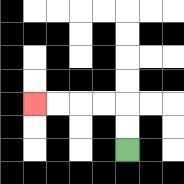{'start': '[5, 6]', 'end': '[1, 4]', 'path_directions': 'U,U,L,L,L,L', 'path_coordinates': '[[5, 6], [5, 5], [5, 4], [4, 4], [3, 4], [2, 4], [1, 4]]'}